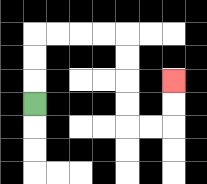{'start': '[1, 4]', 'end': '[7, 3]', 'path_directions': 'U,U,U,R,R,R,R,D,D,D,D,R,R,U,U', 'path_coordinates': '[[1, 4], [1, 3], [1, 2], [1, 1], [2, 1], [3, 1], [4, 1], [5, 1], [5, 2], [5, 3], [5, 4], [5, 5], [6, 5], [7, 5], [7, 4], [7, 3]]'}